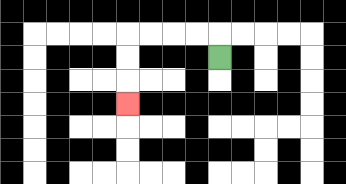{'start': '[9, 2]', 'end': '[5, 4]', 'path_directions': 'U,L,L,L,L,D,D,D', 'path_coordinates': '[[9, 2], [9, 1], [8, 1], [7, 1], [6, 1], [5, 1], [5, 2], [5, 3], [5, 4]]'}